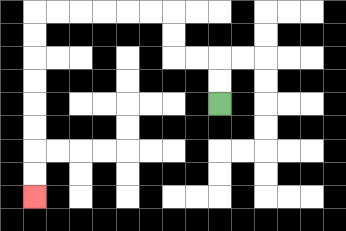{'start': '[9, 4]', 'end': '[1, 8]', 'path_directions': 'U,U,L,L,U,U,L,L,L,L,L,L,D,D,D,D,D,D,D,D', 'path_coordinates': '[[9, 4], [9, 3], [9, 2], [8, 2], [7, 2], [7, 1], [7, 0], [6, 0], [5, 0], [4, 0], [3, 0], [2, 0], [1, 0], [1, 1], [1, 2], [1, 3], [1, 4], [1, 5], [1, 6], [1, 7], [1, 8]]'}